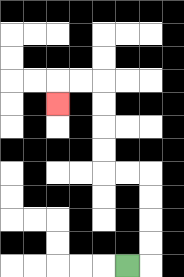{'start': '[5, 11]', 'end': '[2, 4]', 'path_directions': 'R,U,U,U,U,L,L,U,U,U,U,L,L,D', 'path_coordinates': '[[5, 11], [6, 11], [6, 10], [6, 9], [6, 8], [6, 7], [5, 7], [4, 7], [4, 6], [4, 5], [4, 4], [4, 3], [3, 3], [2, 3], [2, 4]]'}